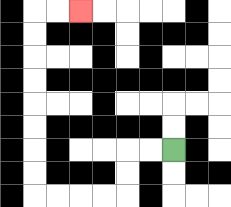{'start': '[7, 6]', 'end': '[3, 0]', 'path_directions': 'L,L,D,D,L,L,L,L,U,U,U,U,U,U,U,U,R,R', 'path_coordinates': '[[7, 6], [6, 6], [5, 6], [5, 7], [5, 8], [4, 8], [3, 8], [2, 8], [1, 8], [1, 7], [1, 6], [1, 5], [1, 4], [1, 3], [1, 2], [1, 1], [1, 0], [2, 0], [3, 0]]'}